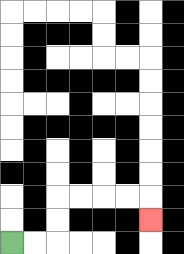{'start': '[0, 10]', 'end': '[6, 9]', 'path_directions': 'R,R,U,U,R,R,R,R,D', 'path_coordinates': '[[0, 10], [1, 10], [2, 10], [2, 9], [2, 8], [3, 8], [4, 8], [5, 8], [6, 8], [6, 9]]'}